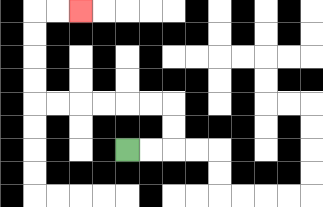{'start': '[5, 6]', 'end': '[3, 0]', 'path_directions': 'R,R,U,U,L,L,L,L,L,L,U,U,U,U,R,R', 'path_coordinates': '[[5, 6], [6, 6], [7, 6], [7, 5], [7, 4], [6, 4], [5, 4], [4, 4], [3, 4], [2, 4], [1, 4], [1, 3], [1, 2], [1, 1], [1, 0], [2, 0], [3, 0]]'}